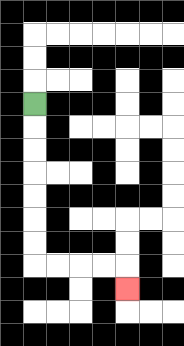{'start': '[1, 4]', 'end': '[5, 12]', 'path_directions': 'D,D,D,D,D,D,D,R,R,R,R,D', 'path_coordinates': '[[1, 4], [1, 5], [1, 6], [1, 7], [1, 8], [1, 9], [1, 10], [1, 11], [2, 11], [3, 11], [4, 11], [5, 11], [5, 12]]'}